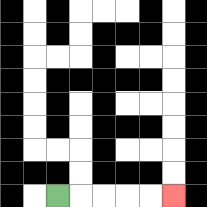{'start': '[2, 8]', 'end': '[7, 8]', 'path_directions': 'R,R,R,R,R', 'path_coordinates': '[[2, 8], [3, 8], [4, 8], [5, 8], [6, 8], [7, 8]]'}